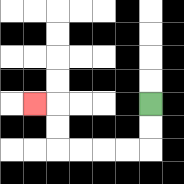{'start': '[6, 4]', 'end': '[1, 4]', 'path_directions': 'D,D,L,L,L,L,U,U,L', 'path_coordinates': '[[6, 4], [6, 5], [6, 6], [5, 6], [4, 6], [3, 6], [2, 6], [2, 5], [2, 4], [1, 4]]'}